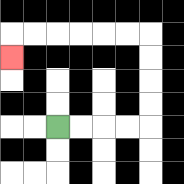{'start': '[2, 5]', 'end': '[0, 2]', 'path_directions': 'R,R,R,R,U,U,U,U,L,L,L,L,L,L,D', 'path_coordinates': '[[2, 5], [3, 5], [4, 5], [5, 5], [6, 5], [6, 4], [6, 3], [6, 2], [6, 1], [5, 1], [4, 1], [3, 1], [2, 1], [1, 1], [0, 1], [0, 2]]'}